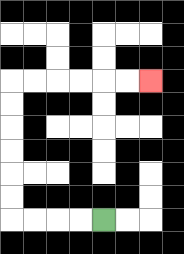{'start': '[4, 9]', 'end': '[6, 3]', 'path_directions': 'L,L,L,L,U,U,U,U,U,U,R,R,R,R,R,R', 'path_coordinates': '[[4, 9], [3, 9], [2, 9], [1, 9], [0, 9], [0, 8], [0, 7], [0, 6], [0, 5], [0, 4], [0, 3], [1, 3], [2, 3], [3, 3], [4, 3], [5, 3], [6, 3]]'}